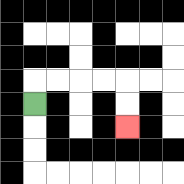{'start': '[1, 4]', 'end': '[5, 5]', 'path_directions': 'U,R,R,R,R,D,D', 'path_coordinates': '[[1, 4], [1, 3], [2, 3], [3, 3], [4, 3], [5, 3], [5, 4], [5, 5]]'}